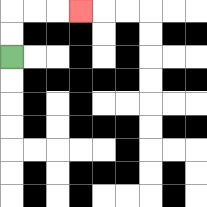{'start': '[0, 2]', 'end': '[3, 0]', 'path_directions': 'U,U,R,R,R', 'path_coordinates': '[[0, 2], [0, 1], [0, 0], [1, 0], [2, 0], [3, 0]]'}